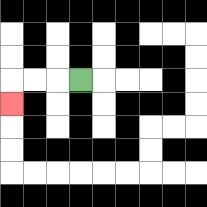{'start': '[3, 3]', 'end': '[0, 4]', 'path_directions': 'L,L,L,D', 'path_coordinates': '[[3, 3], [2, 3], [1, 3], [0, 3], [0, 4]]'}